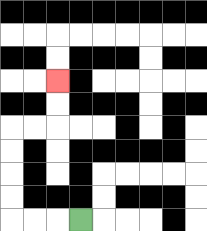{'start': '[3, 9]', 'end': '[2, 3]', 'path_directions': 'L,L,L,U,U,U,U,R,R,U,U', 'path_coordinates': '[[3, 9], [2, 9], [1, 9], [0, 9], [0, 8], [0, 7], [0, 6], [0, 5], [1, 5], [2, 5], [2, 4], [2, 3]]'}